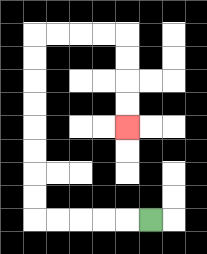{'start': '[6, 9]', 'end': '[5, 5]', 'path_directions': 'L,L,L,L,L,U,U,U,U,U,U,U,U,R,R,R,R,D,D,D,D', 'path_coordinates': '[[6, 9], [5, 9], [4, 9], [3, 9], [2, 9], [1, 9], [1, 8], [1, 7], [1, 6], [1, 5], [1, 4], [1, 3], [1, 2], [1, 1], [2, 1], [3, 1], [4, 1], [5, 1], [5, 2], [5, 3], [5, 4], [5, 5]]'}